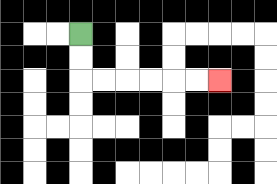{'start': '[3, 1]', 'end': '[9, 3]', 'path_directions': 'D,D,R,R,R,R,R,R', 'path_coordinates': '[[3, 1], [3, 2], [3, 3], [4, 3], [5, 3], [6, 3], [7, 3], [8, 3], [9, 3]]'}